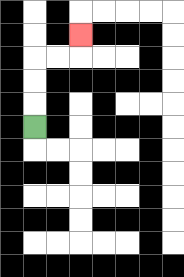{'start': '[1, 5]', 'end': '[3, 1]', 'path_directions': 'U,U,U,R,R,U', 'path_coordinates': '[[1, 5], [1, 4], [1, 3], [1, 2], [2, 2], [3, 2], [3, 1]]'}